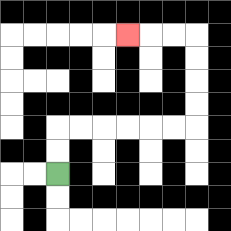{'start': '[2, 7]', 'end': '[5, 1]', 'path_directions': 'U,U,R,R,R,R,R,R,U,U,U,U,L,L,L', 'path_coordinates': '[[2, 7], [2, 6], [2, 5], [3, 5], [4, 5], [5, 5], [6, 5], [7, 5], [8, 5], [8, 4], [8, 3], [8, 2], [8, 1], [7, 1], [6, 1], [5, 1]]'}